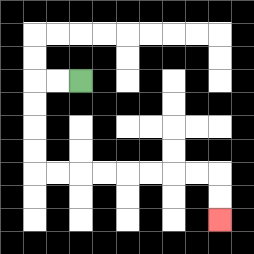{'start': '[3, 3]', 'end': '[9, 9]', 'path_directions': 'L,L,D,D,D,D,R,R,R,R,R,R,R,R,D,D', 'path_coordinates': '[[3, 3], [2, 3], [1, 3], [1, 4], [1, 5], [1, 6], [1, 7], [2, 7], [3, 7], [4, 7], [5, 7], [6, 7], [7, 7], [8, 7], [9, 7], [9, 8], [9, 9]]'}